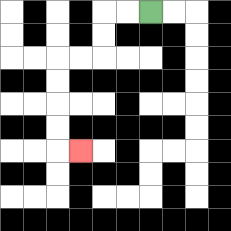{'start': '[6, 0]', 'end': '[3, 6]', 'path_directions': 'L,L,D,D,L,L,D,D,D,D,R', 'path_coordinates': '[[6, 0], [5, 0], [4, 0], [4, 1], [4, 2], [3, 2], [2, 2], [2, 3], [2, 4], [2, 5], [2, 6], [3, 6]]'}